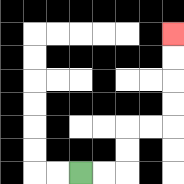{'start': '[3, 7]', 'end': '[7, 1]', 'path_directions': 'R,R,U,U,R,R,U,U,U,U', 'path_coordinates': '[[3, 7], [4, 7], [5, 7], [5, 6], [5, 5], [6, 5], [7, 5], [7, 4], [7, 3], [7, 2], [7, 1]]'}